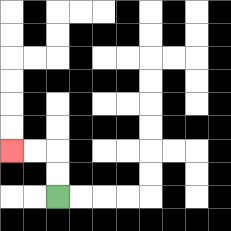{'start': '[2, 8]', 'end': '[0, 6]', 'path_directions': 'U,U,L,L', 'path_coordinates': '[[2, 8], [2, 7], [2, 6], [1, 6], [0, 6]]'}